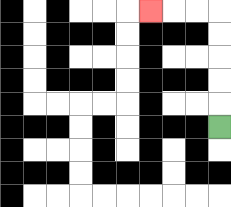{'start': '[9, 5]', 'end': '[6, 0]', 'path_directions': 'U,U,U,U,U,L,L,L', 'path_coordinates': '[[9, 5], [9, 4], [9, 3], [9, 2], [9, 1], [9, 0], [8, 0], [7, 0], [6, 0]]'}